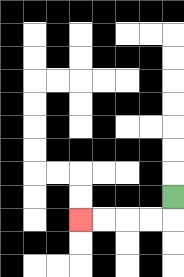{'start': '[7, 8]', 'end': '[3, 9]', 'path_directions': 'D,L,L,L,L', 'path_coordinates': '[[7, 8], [7, 9], [6, 9], [5, 9], [4, 9], [3, 9]]'}